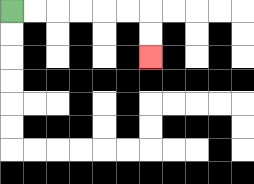{'start': '[0, 0]', 'end': '[6, 2]', 'path_directions': 'R,R,R,R,R,R,D,D', 'path_coordinates': '[[0, 0], [1, 0], [2, 0], [3, 0], [4, 0], [5, 0], [6, 0], [6, 1], [6, 2]]'}